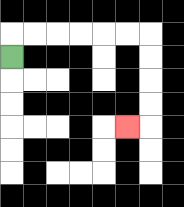{'start': '[0, 2]', 'end': '[5, 5]', 'path_directions': 'U,R,R,R,R,R,R,D,D,D,D,L', 'path_coordinates': '[[0, 2], [0, 1], [1, 1], [2, 1], [3, 1], [4, 1], [5, 1], [6, 1], [6, 2], [6, 3], [6, 4], [6, 5], [5, 5]]'}